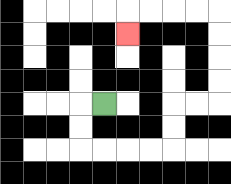{'start': '[4, 4]', 'end': '[5, 1]', 'path_directions': 'L,D,D,R,R,R,R,U,U,R,R,U,U,U,U,L,L,L,L,D', 'path_coordinates': '[[4, 4], [3, 4], [3, 5], [3, 6], [4, 6], [5, 6], [6, 6], [7, 6], [7, 5], [7, 4], [8, 4], [9, 4], [9, 3], [9, 2], [9, 1], [9, 0], [8, 0], [7, 0], [6, 0], [5, 0], [5, 1]]'}